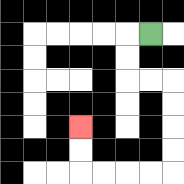{'start': '[6, 1]', 'end': '[3, 5]', 'path_directions': 'L,D,D,R,R,D,D,D,D,L,L,L,L,U,U', 'path_coordinates': '[[6, 1], [5, 1], [5, 2], [5, 3], [6, 3], [7, 3], [7, 4], [7, 5], [7, 6], [7, 7], [6, 7], [5, 7], [4, 7], [3, 7], [3, 6], [3, 5]]'}